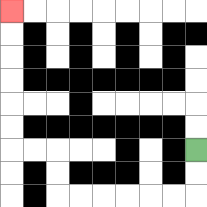{'start': '[8, 6]', 'end': '[0, 0]', 'path_directions': 'D,D,L,L,L,L,L,L,U,U,L,L,U,U,U,U,U,U', 'path_coordinates': '[[8, 6], [8, 7], [8, 8], [7, 8], [6, 8], [5, 8], [4, 8], [3, 8], [2, 8], [2, 7], [2, 6], [1, 6], [0, 6], [0, 5], [0, 4], [0, 3], [0, 2], [0, 1], [0, 0]]'}